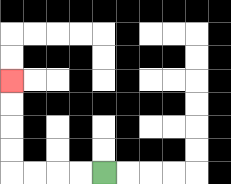{'start': '[4, 7]', 'end': '[0, 3]', 'path_directions': 'L,L,L,L,U,U,U,U', 'path_coordinates': '[[4, 7], [3, 7], [2, 7], [1, 7], [0, 7], [0, 6], [0, 5], [0, 4], [0, 3]]'}